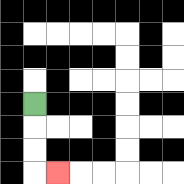{'start': '[1, 4]', 'end': '[2, 7]', 'path_directions': 'D,D,D,R', 'path_coordinates': '[[1, 4], [1, 5], [1, 6], [1, 7], [2, 7]]'}